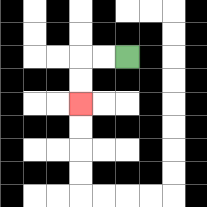{'start': '[5, 2]', 'end': '[3, 4]', 'path_directions': 'L,L,D,D', 'path_coordinates': '[[5, 2], [4, 2], [3, 2], [3, 3], [3, 4]]'}